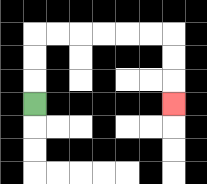{'start': '[1, 4]', 'end': '[7, 4]', 'path_directions': 'U,U,U,R,R,R,R,R,R,D,D,D', 'path_coordinates': '[[1, 4], [1, 3], [1, 2], [1, 1], [2, 1], [3, 1], [4, 1], [5, 1], [6, 1], [7, 1], [7, 2], [7, 3], [7, 4]]'}